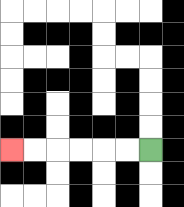{'start': '[6, 6]', 'end': '[0, 6]', 'path_directions': 'L,L,L,L,L,L', 'path_coordinates': '[[6, 6], [5, 6], [4, 6], [3, 6], [2, 6], [1, 6], [0, 6]]'}